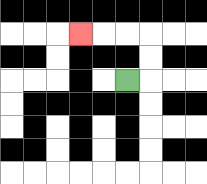{'start': '[5, 3]', 'end': '[3, 1]', 'path_directions': 'R,U,U,L,L,L', 'path_coordinates': '[[5, 3], [6, 3], [6, 2], [6, 1], [5, 1], [4, 1], [3, 1]]'}